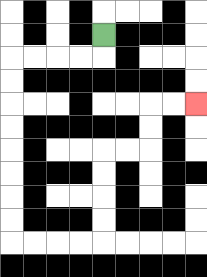{'start': '[4, 1]', 'end': '[8, 4]', 'path_directions': 'D,L,L,L,L,D,D,D,D,D,D,D,D,R,R,R,R,U,U,U,U,R,R,U,U,R,R', 'path_coordinates': '[[4, 1], [4, 2], [3, 2], [2, 2], [1, 2], [0, 2], [0, 3], [0, 4], [0, 5], [0, 6], [0, 7], [0, 8], [0, 9], [0, 10], [1, 10], [2, 10], [3, 10], [4, 10], [4, 9], [4, 8], [4, 7], [4, 6], [5, 6], [6, 6], [6, 5], [6, 4], [7, 4], [8, 4]]'}